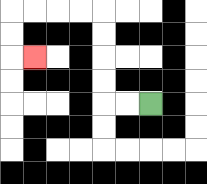{'start': '[6, 4]', 'end': '[1, 2]', 'path_directions': 'L,L,U,U,U,U,L,L,L,L,D,D,R', 'path_coordinates': '[[6, 4], [5, 4], [4, 4], [4, 3], [4, 2], [4, 1], [4, 0], [3, 0], [2, 0], [1, 0], [0, 0], [0, 1], [0, 2], [1, 2]]'}